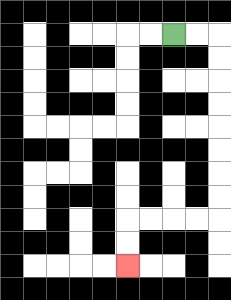{'start': '[7, 1]', 'end': '[5, 11]', 'path_directions': 'R,R,D,D,D,D,D,D,D,D,L,L,L,L,D,D', 'path_coordinates': '[[7, 1], [8, 1], [9, 1], [9, 2], [9, 3], [9, 4], [9, 5], [9, 6], [9, 7], [9, 8], [9, 9], [8, 9], [7, 9], [6, 9], [5, 9], [5, 10], [5, 11]]'}